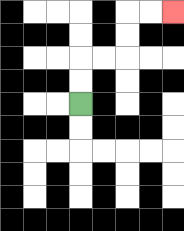{'start': '[3, 4]', 'end': '[7, 0]', 'path_directions': 'U,U,R,R,U,U,R,R', 'path_coordinates': '[[3, 4], [3, 3], [3, 2], [4, 2], [5, 2], [5, 1], [5, 0], [6, 0], [7, 0]]'}